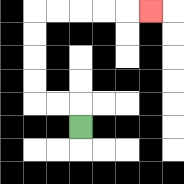{'start': '[3, 5]', 'end': '[6, 0]', 'path_directions': 'U,L,L,U,U,U,U,R,R,R,R,R', 'path_coordinates': '[[3, 5], [3, 4], [2, 4], [1, 4], [1, 3], [1, 2], [1, 1], [1, 0], [2, 0], [3, 0], [4, 0], [5, 0], [6, 0]]'}